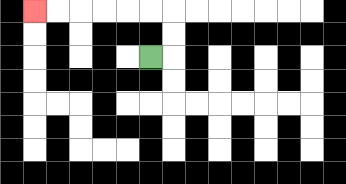{'start': '[6, 2]', 'end': '[1, 0]', 'path_directions': 'R,U,U,L,L,L,L,L,L', 'path_coordinates': '[[6, 2], [7, 2], [7, 1], [7, 0], [6, 0], [5, 0], [4, 0], [3, 0], [2, 0], [1, 0]]'}